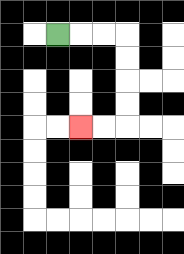{'start': '[2, 1]', 'end': '[3, 5]', 'path_directions': 'R,R,R,D,D,D,D,L,L', 'path_coordinates': '[[2, 1], [3, 1], [4, 1], [5, 1], [5, 2], [5, 3], [5, 4], [5, 5], [4, 5], [3, 5]]'}